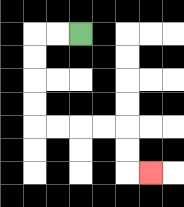{'start': '[3, 1]', 'end': '[6, 7]', 'path_directions': 'L,L,D,D,D,D,R,R,R,R,D,D,R', 'path_coordinates': '[[3, 1], [2, 1], [1, 1], [1, 2], [1, 3], [1, 4], [1, 5], [2, 5], [3, 5], [4, 5], [5, 5], [5, 6], [5, 7], [6, 7]]'}